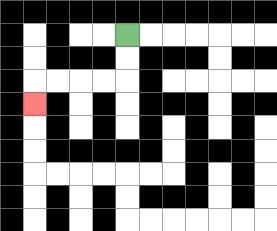{'start': '[5, 1]', 'end': '[1, 4]', 'path_directions': 'D,D,L,L,L,L,D', 'path_coordinates': '[[5, 1], [5, 2], [5, 3], [4, 3], [3, 3], [2, 3], [1, 3], [1, 4]]'}